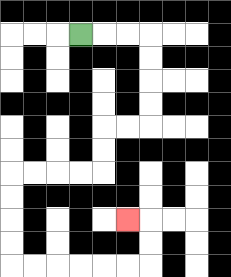{'start': '[3, 1]', 'end': '[5, 9]', 'path_directions': 'R,R,R,D,D,D,D,L,L,D,D,L,L,L,L,D,D,D,D,R,R,R,R,R,R,U,U,L', 'path_coordinates': '[[3, 1], [4, 1], [5, 1], [6, 1], [6, 2], [6, 3], [6, 4], [6, 5], [5, 5], [4, 5], [4, 6], [4, 7], [3, 7], [2, 7], [1, 7], [0, 7], [0, 8], [0, 9], [0, 10], [0, 11], [1, 11], [2, 11], [3, 11], [4, 11], [5, 11], [6, 11], [6, 10], [6, 9], [5, 9]]'}